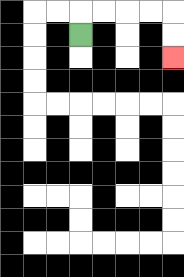{'start': '[3, 1]', 'end': '[7, 2]', 'path_directions': 'U,R,R,R,R,D,D', 'path_coordinates': '[[3, 1], [3, 0], [4, 0], [5, 0], [6, 0], [7, 0], [7, 1], [7, 2]]'}